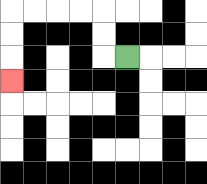{'start': '[5, 2]', 'end': '[0, 3]', 'path_directions': 'L,U,U,L,L,L,L,D,D,D', 'path_coordinates': '[[5, 2], [4, 2], [4, 1], [4, 0], [3, 0], [2, 0], [1, 0], [0, 0], [0, 1], [0, 2], [0, 3]]'}